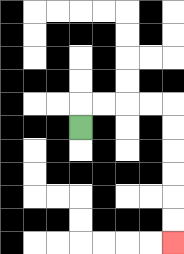{'start': '[3, 5]', 'end': '[7, 10]', 'path_directions': 'U,R,R,R,R,D,D,D,D,D,D', 'path_coordinates': '[[3, 5], [3, 4], [4, 4], [5, 4], [6, 4], [7, 4], [7, 5], [7, 6], [7, 7], [7, 8], [7, 9], [7, 10]]'}